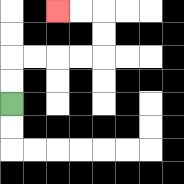{'start': '[0, 4]', 'end': '[2, 0]', 'path_directions': 'U,U,R,R,R,R,U,U,L,L', 'path_coordinates': '[[0, 4], [0, 3], [0, 2], [1, 2], [2, 2], [3, 2], [4, 2], [4, 1], [4, 0], [3, 0], [2, 0]]'}